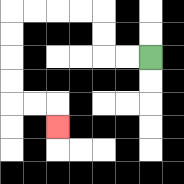{'start': '[6, 2]', 'end': '[2, 5]', 'path_directions': 'L,L,U,U,L,L,L,L,D,D,D,D,R,R,D', 'path_coordinates': '[[6, 2], [5, 2], [4, 2], [4, 1], [4, 0], [3, 0], [2, 0], [1, 0], [0, 0], [0, 1], [0, 2], [0, 3], [0, 4], [1, 4], [2, 4], [2, 5]]'}